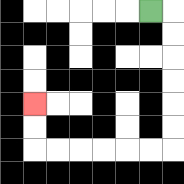{'start': '[6, 0]', 'end': '[1, 4]', 'path_directions': 'R,D,D,D,D,D,D,L,L,L,L,L,L,U,U', 'path_coordinates': '[[6, 0], [7, 0], [7, 1], [7, 2], [7, 3], [7, 4], [7, 5], [7, 6], [6, 6], [5, 6], [4, 6], [3, 6], [2, 6], [1, 6], [1, 5], [1, 4]]'}